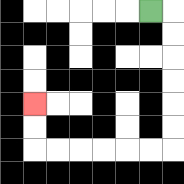{'start': '[6, 0]', 'end': '[1, 4]', 'path_directions': 'R,D,D,D,D,D,D,L,L,L,L,L,L,U,U', 'path_coordinates': '[[6, 0], [7, 0], [7, 1], [7, 2], [7, 3], [7, 4], [7, 5], [7, 6], [6, 6], [5, 6], [4, 6], [3, 6], [2, 6], [1, 6], [1, 5], [1, 4]]'}